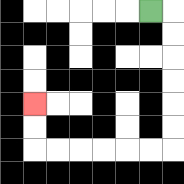{'start': '[6, 0]', 'end': '[1, 4]', 'path_directions': 'R,D,D,D,D,D,D,L,L,L,L,L,L,U,U', 'path_coordinates': '[[6, 0], [7, 0], [7, 1], [7, 2], [7, 3], [7, 4], [7, 5], [7, 6], [6, 6], [5, 6], [4, 6], [3, 6], [2, 6], [1, 6], [1, 5], [1, 4]]'}